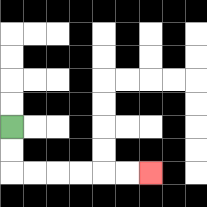{'start': '[0, 5]', 'end': '[6, 7]', 'path_directions': 'D,D,R,R,R,R,R,R', 'path_coordinates': '[[0, 5], [0, 6], [0, 7], [1, 7], [2, 7], [3, 7], [4, 7], [5, 7], [6, 7]]'}